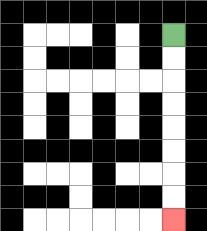{'start': '[7, 1]', 'end': '[7, 9]', 'path_directions': 'D,D,D,D,D,D,D,D', 'path_coordinates': '[[7, 1], [7, 2], [7, 3], [7, 4], [7, 5], [7, 6], [7, 7], [7, 8], [7, 9]]'}